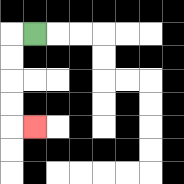{'start': '[1, 1]', 'end': '[1, 5]', 'path_directions': 'L,D,D,D,D,R', 'path_coordinates': '[[1, 1], [0, 1], [0, 2], [0, 3], [0, 4], [0, 5], [1, 5]]'}